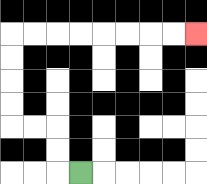{'start': '[3, 7]', 'end': '[8, 1]', 'path_directions': 'L,U,U,L,L,U,U,U,U,R,R,R,R,R,R,R,R', 'path_coordinates': '[[3, 7], [2, 7], [2, 6], [2, 5], [1, 5], [0, 5], [0, 4], [0, 3], [0, 2], [0, 1], [1, 1], [2, 1], [3, 1], [4, 1], [5, 1], [6, 1], [7, 1], [8, 1]]'}